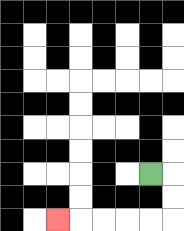{'start': '[6, 7]', 'end': '[2, 9]', 'path_directions': 'R,D,D,L,L,L,L,L', 'path_coordinates': '[[6, 7], [7, 7], [7, 8], [7, 9], [6, 9], [5, 9], [4, 9], [3, 9], [2, 9]]'}